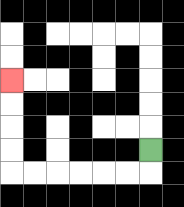{'start': '[6, 6]', 'end': '[0, 3]', 'path_directions': 'D,L,L,L,L,L,L,U,U,U,U', 'path_coordinates': '[[6, 6], [6, 7], [5, 7], [4, 7], [3, 7], [2, 7], [1, 7], [0, 7], [0, 6], [0, 5], [0, 4], [0, 3]]'}